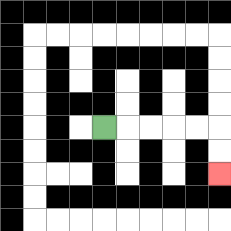{'start': '[4, 5]', 'end': '[9, 7]', 'path_directions': 'R,R,R,R,R,D,D', 'path_coordinates': '[[4, 5], [5, 5], [6, 5], [7, 5], [8, 5], [9, 5], [9, 6], [9, 7]]'}